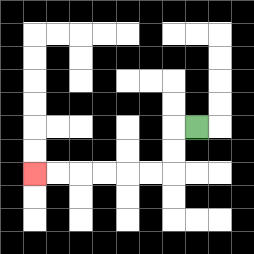{'start': '[8, 5]', 'end': '[1, 7]', 'path_directions': 'L,D,D,L,L,L,L,L,L', 'path_coordinates': '[[8, 5], [7, 5], [7, 6], [7, 7], [6, 7], [5, 7], [4, 7], [3, 7], [2, 7], [1, 7]]'}